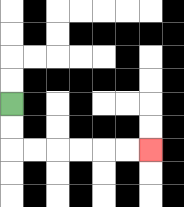{'start': '[0, 4]', 'end': '[6, 6]', 'path_directions': 'D,D,R,R,R,R,R,R', 'path_coordinates': '[[0, 4], [0, 5], [0, 6], [1, 6], [2, 6], [3, 6], [4, 6], [5, 6], [6, 6]]'}